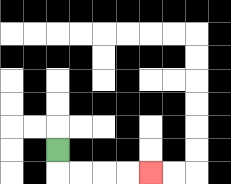{'start': '[2, 6]', 'end': '[6, 7]', 'path_directions': 'D,R,R,R,R', 'path_coordinates': '[[2, 6], [2, 7], [3, 7], [4, 7], [5, 7], [6, 7]]'}